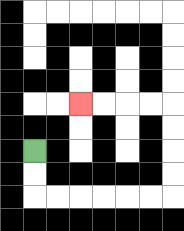{'start': '[1, 6]', 'end': '[3, 4]', 'path_directions': 'D,D,R,R,R,R,R,R,U,U,U,U,L,L,L,L', 'path_coordinates': '[[1, 6], [1, 7], [1, 8], [2, 8], [3, 8], [4, 8], [5, 8], [6, 8], [7, 8], [7, 7], [7, 6], [7, 5], [7, 4], [6, 4], [5, 4], [4, 4], [3, 4]]'}